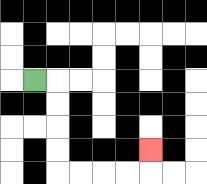{'start': '[1, 3]', 'end': '[6, 6]', 'path_directions': 'R,D,D,D,D,R,R,R,R,U', 'path_coordinates': '[[1, 3], [2, 3], [2, 4], [2, 5], [2, 6], [2, 7], [3, 7], [4, 7], [5, 7], [6, 7], [6, 6]]'}